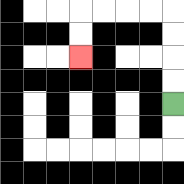{'start': '[7, 4]', 'end': '[3, 2]', 'path_directions': 'U,U,U,U,L,L,L,L,D,D', 'path_coordinates': '[[7, 4], [7, 3], [7, 2], [7, 1], [7, 0], [6, 0], [5, 0], [4, 0], [3, 0], [3, 1], [3, 2]]'}